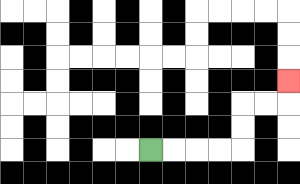{'start': '[6, 6]', 'end': '[12, 3]', 'path_directions': 'R,R,R,R,U,U,R,R,U', 'path_coordinates': '[[6, 6], [7, 6], [8, 6], [9, 6], [10, 6], [10, 5], [10, 4], [11, 4], [12, 4], [12, 3]]'}